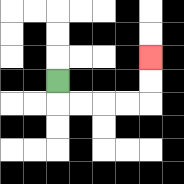{'start': '[2, 3]', 'end': '[6, 2]', 'path_directions': 'D,R,R,R,R,U,U', 'path_coordinates': '[[2, 3], [2, 4], [3, 4], [4, 4], [5, 4], [6, 4], [6, 3], [6, 2]]'}